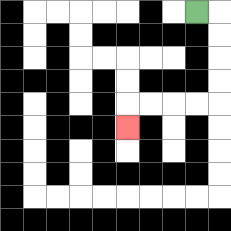{'start': '[8, 0]', 'end': '[5, 5]', 'path_directions': 'R,D,D,D,D,L,L,L,L,D', 'path_coordinates': '[[8, 0], [9, 0], [9, 1], [9, 2], [9, 3], [9, 4], [8, 4], [7, 4], [6, 4], [5, 4], [5, 5]]'}